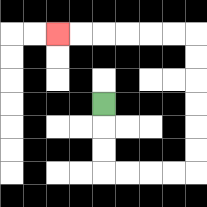{'start': '[4, 4]', 'end': '[2, 1]', 'path_directions': 'D,D,D,R,R,R,R,U,U,U,U,U,U,L,L,L,L,L,L', 'path_coordinates': '[[4, 4], [4, 5], [4, 6], [4, 7], [5, 7], [6, 7], [7, 7], [8, 7], [8, 6], [8, 5], [8, 4], [8, 3], [8, 2], [8, 1], [7, 1], [6, 1], [5, 1], [4, 1], [3, 1], [2, 1]]'}